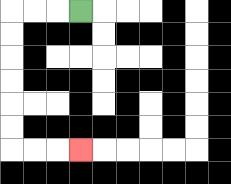{'start': '[3, 0]', 'end': '[3, 6]', 'path_directions': 'L,L,L,D,D,D,D,D,D,R,R,R', 'path_coordinates': '[[3, 0], [2, 0], [1, 0], [0, 0], [0, 1], [0, 2], [0, 3], [0, 4], [0, 5], [0, 6], [1, 6], [2, 6], [3, 6]]'}